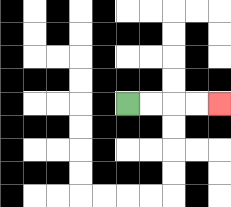{'start': '[5, 4]', 'end': '[9, 4]', 'path_directions': 'R,R,R,R', 'path_coordinates': '[[5, 4], [6, 4], [7, 4], [8, 4], [9, 4]]'}